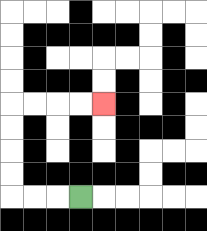{'start': '[3, 8]', 'end': '[4, 4]', 'path_directions': 'L,L,L,U,U,U,U,R,R,R,R', 'path_coordinates': '[[3, 8], [2, 8], [1, 8], [0, 8], [0, 7], [0, 6], [0, 5], [0, 4], [1, 4], [2, 4], [3, 4], [4, 4]]'}